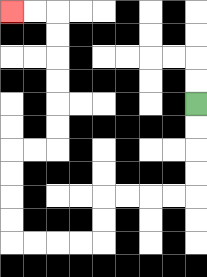{'start': '[8, 4]', 'end': '[0, 0]', 'path_directions': 'D,D,D,D,L,L,L,L,D,D,L,L,L,L,U,U,U,U,R,R,U,U,U,U,U,U,L,L', 'path_coordinates': '[[8, 4], [8, 5], [8, 6], [8, 7], [8, 8], [7, 8], [6, 8], [5, 8], [4, 8], [4, 9], [4, 10], [3, 10], [2, 10], [1, 10], [0, 10], [0, 9], [0, 8], [0, 7], [0, 6], [1, 6], [2, 6], [2, 5], [2, 4], [2, 3], [2, 2], [2, 1], [2, 0], [1, 0], [0, 0]]'}